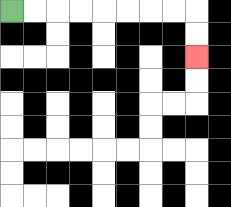{'start': '[0, 0]', 'end': '[8, 2]', 'path_directions': 'R,R,R,R,R,R,R,R,D,D', 'path_coordinates': '[[0, 0], [1, 0], [2, 0], [3, 0], [4, 0], [5, 0], [6, 0], [7, 0], [8, 0], [8, 1], [8, 2]]'}